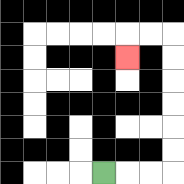{'start': '[4, 7]', 'end': '[5, 2]', 'path_directions': 'R,R,R,U,U,U,U,U,U,L,L,D', 'path_coordinates': '[[4, 7], [5, 7], [6, 7], [7, 7], [7, 6], [7, 5], [7, 4], [7, 3], [7, 2], [7, 1], [6, 1], [5, 1], [5, 2]]'}